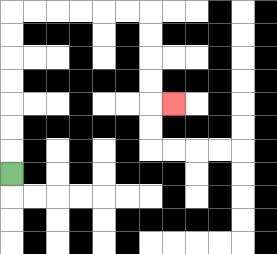{'start': '[0, 7]', 'end': '[7, 4]', 'path_directions': 'U,U,U,U,U,U,U,R,R,R,R,R,R,D,D,D,D,R', 'path_coordinates': '[[0, 7], [0, 6], [0, 5], [0, 4], [0, 3], [0, 2], [0, 1], [0, 0], [1, 0], [2, 0], [3, 0], [4, 0], [5, 0], [6, 0], [6, 1], [6, 2], [6, 3], [6, 4], [7, 4]]'}